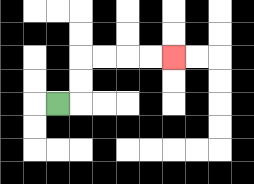{'start': '[2, 4]', 'end': '[7, 2]', 'path_directions': 'R,U,U,R,R,R,R', 'path_coordinates': '[[2, 4], [3, 4], [3, 3], [3, 2], [4, 2], [5, 2], [6, 2], [7, 2]]'}